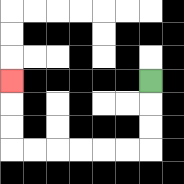{'start': '[6, 3]', 'end': '[0, 3]', 'path_directions': 'D,D,D,L,L,L,L,L,L,U,U,U', 'path_coordinates': '[[6, 3], [6, 4], [6, 5], [6, 6], [5, 6], [4, 6], [3, 6], [2, 6], [1, 6], [0, 6], [0, 5], [0, 4], [0, 3]]'}